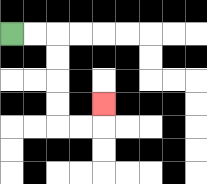{'start': '[0, 1]', 'end': '[4, 4]', 'path_directions': 'R,R,D,D,D,D,R,R,U', 'path_coordinates': '[[0, 1], [1, 1], [2, 1], [2, 2], [2, 3], [2, 4], [2, 5], [3, 5], [4, 5], [4, 4]]'}